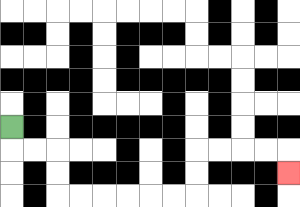{'start': '[0, 5]', 'end': '[12, 7]', 'path_directions': 'D,R,R,D,D,R,R,R,R,R,R,U,U,R,R,R,R,D', 'path_coordinates': '[[0, 5], [0, 6], [1, 6], [2, 6], [2, 7], [2, 8], [3, 8], [4, 8], [5, 8], [6, 8], [7, 8], [8, 8], [8, 7], [8, 6], [9, 6], [10, 6], [11, 6], [12, 6], [12, 7]]'}